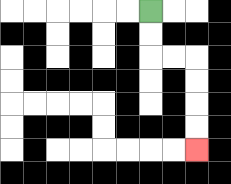{'start': '[6, 0]', 'end': '[8, 6]', 'path_directions': 'D,D,R,R,D,D,D,D', 'path_coordinates': '[[6, 0], [6, 1], [6, 2], [7, 2], [8, 2], [8, 3], [8, 4], [8, 5], [8, 6]]'}